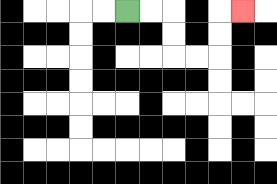{'start': '[5, 0]', 'end': '[10, 0]', 'path_directions': 'R,R,D,D,R,R,U,U,R', 'path_coordinates': '[[5, 0], [6, 0], [7, 0], [7, 1], [7, 2], [8, 2], [9, 2], [9, 1], [9, 0], [10, 0]]'}